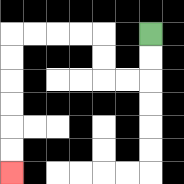{'start': '[6, 1]', 'end': '[0, 7]', 'path_directions': 'D,D,L,L,U,U,L,L,L,L,D,D,D,D,D,D', 'path_coordinates': '[[6, 1], [6, 2], [6, 3], [5, 3], [4, 3], [4, 2], [4, 1], [3, 1], [2, 1], [1, 1], [0, 1], [0, 2], [0, 3], [0, 4], [0, 5], [0, 6], [0, 7]]'}